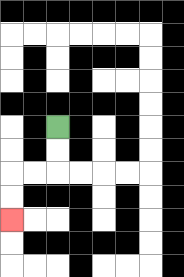{'start': '[2, 5]', 'end': '[0, 9]', 'path_directions': 'D,D,L,L,D,D', 'path_coordinates': '[[2, 5], [2, 6], [2, 7], [1, 7], [0, 7], [0, 8], [0, 9]]'}